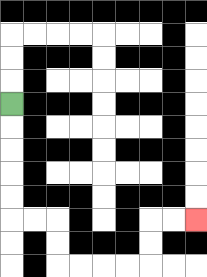{'start': '[0, 4]', 'end': '[8, 9]', 'path_directions': 'D,D,D,D,D,R,R,D,D,R,R,R,R,U,U,R,R', 'path_coordinates': '[[0, 4], [0, 5], [0, 6], [0, 7], [0, 8], [0, 9], [1, 9], [2, 9], [2, 10], [2, 11], [3, 11], [4, 11], [5, 11], [6, 11], [6, 10], [6, 9], [7, 9], [8, 9]]'}